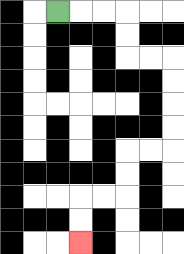{'start': '[2, 0]', 'end': '[3, 10]', 'path_directions': 'R,R,R,D,D,R,R,D,D,D,D,L,L,D,D,L,L,D,D', 'path_coordinates': '[[2, 0], [3, 0], [4, 0], [5, 0], [5, 1], [5, 2], [6, 2], [7, 2], [7, 3], [7, 4], [7, 5], [7, 6], [6, 6], [5, 6], [5, 7], [5, 8], [4, 8], [3, 8], [3, 9], [3, 10]]'}